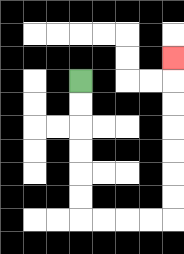{'start': '[3, 3]', 'end': '[7, 2]', 'path_directions': 'D,D,D,D,D,D,R,R,R,R,U,U,U,U,U,U,U', 'path_coordinates': '[[3, 3], [3, 4], [3, 5], [3, 6], [3, 7], [3, 8], [3, 9], [4, 9], [5, 9], [6, 9], [7, 9], [7, 8], [7, 7], [7, 6], [7, 5], [7, 4], [7, 3], [7, 2]]'}